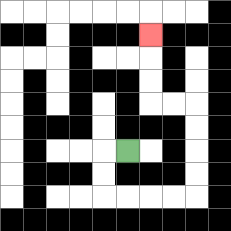{'start': '[5, 6]', 'end': '[6, 1]', 'path_directions': 'L,D,D,R,R,R,R,U,U,U,U,L,L,U,U,U', 'path_coordinates': '[[5, 6], [4, 6], [4, 7], [4, 8], [5, 8], [6, 8], [7, 8], [8, 8], [8, 7], [8, 6], [8, 5], [8, 4], [7, 4], [6, 4], [6, 3], [6, 2], [6, 1]]'}